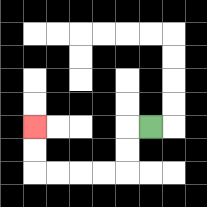{'start': '[6, 5]', 'end': '[1, 5]', 'path_directions': 'L,D,D,L,L,L,L,U,U', 'path_coordinates': '[[6, 5], [5, 5], [5, 6], [5, 7], [4, 7], [3, 7], [2, 7], [1, 7], [1, 6], [1, 5]]'}